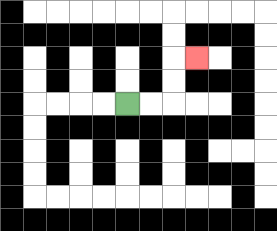{'start': '[5, 4]', 'end': '[8, 2]', 'path_directions': 'R,R,U,U,R', 'path_coordinates': '[[5, 4], [6, 4], [7, 4], [7, 3], [7, 2], [8, 2]]'}